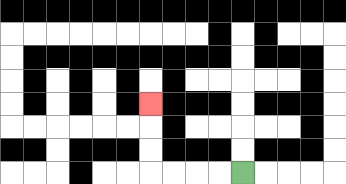{'start': '[10, 7]', 'end': '[6, 4]', 'path_directions': 'L,L,L,L,U,U,U', 'path_coordinates': '[[10, 7], [9, 7], [8, 7], [7, 7], [6, 7], [6, 6], [6, 5], [6, 4]]'}